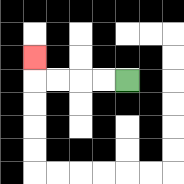{'start': '[5, 3]', 'end': '[1, 2]', 'path_directions': 'L,L,L,L,U', 'path_coordinates': '[[5, 3], [4, 3], [3, 3], [2, 3], [1, 3], [1, 2]]'}